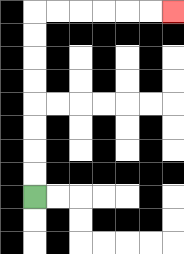{'start': '[1, 8]', 'end': '[7, 0]', 'path_directions': 'U,U,U,U,U,U,U,U,R,R,R,R,R,R', 'path_coordinates': '[[1, 8], [1, 7], [1, 6], [1, 5], [1, 4], [1, 3], [1, 2], [1, 1], [1, 0], [2, 0], [3, 0], [4, 0], [5, 0], [6, 0], [7, 0]]'}